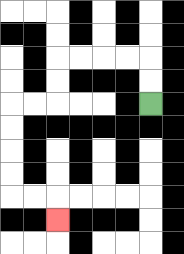{'start': '[6, 4]', 'end': '[2, 9]', 'path_directions': 'U,U,L,L,L,L,D,D,L,L,D,D,D,D,R,R,D', 'path_coordinates': '[[6, 4], [6, 3], [6, 2], [5, 2], [4, 2], [3, 2], [2, 2], [2, 3], [2, 4], [1, 4], [0, 4], [0, 5], [0, 6], [0, 7], [0, 8], [1, 8], [2, 8], [2, 9]]'}